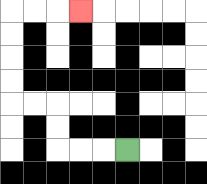{'start': '[5, 6]', 'end': '[3, 0]', 'path_directions': 'L,L,L,U,U,L,L,U,U,U,U,R,R,R', 'path_coordinates': '[[5, 6], [4, 6], [3, 6], [2, 6], [2, 5], [2, 4], [1, 4], [0, 4], [0, 3], [0, 2], [0, 1], [0, 0], [1, 0], [2, 0], [3, 0]]'}